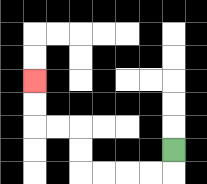{'start': '[7, 6]', 'end': '[1, 3]', 'path_directions': 'D,L,L,L,L,U,U,L,L,U,U', 'path_coordinates': '[[7, 6], [7, 7], [6, 7], [5, 7], [4, 7], [3, 7], [3, 6], [3, 5], [2, 5], [1, 5], [1, 4], [1, 3]]'}